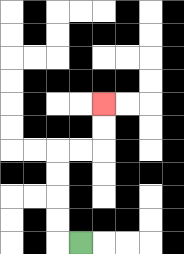{'start': '[3, 10]', 'end': '[4, 4]', 'path_directions': 'L,U,U,U,U,R,R,U,U', 'path_coordinates': '[[3, 10], [2, 10], [2, 9], [2, 8], [2, 7], [2, 6], [3, 6], [4, 6], [4, 5], [4, 4]]'}